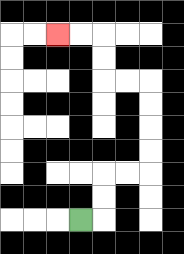{'start': '[3, 9]', 'end': '[2, 1]', 'path_directions': 'R,U,U,R,R,U,U,U,U,L,L,U,U,L,L', 'path_coordinates': '[[3, 9], [4, 9], [4, 8], [4, 7], [5, 7], [6, 7], [6, 6], [6, 5], [6, 4], [6, 3], [5, 3], [4, 3], [4, 2], [4, 1], [3, 1], [2, 1]]'}